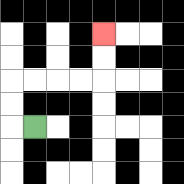{'start': '[1, 5]', 'end': '[4, 1]', 'path_directions': 'L,U,U,R,R,R,R,U,U', 'path_coordinates': '[[1, 5], [0, 5], [0, 4], [0, 3], [1, 3], [2, 3], [3, 3], [4, 3], [4, 2], [4, 1]]'}